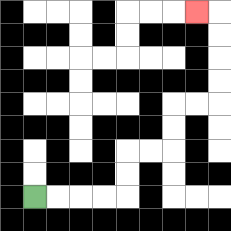{'start': '[1, 8]', 'end': '[8, 0]', 'path_directions': 'R,R,R,R,U,U,R,R,U,U,R,R,U,U,U,U,L', 'path_coordinates': '[[1, 8], [2, 8], [3, 8], [4, 8], [5, 8], [5, 7], [5, 6], [6, 6], [7, 6], [7, 5], [7, 4], [8, 4], [9, 4], [9, 3], [9, 2], [9, 1], [9, 0], [8, 0]]'}